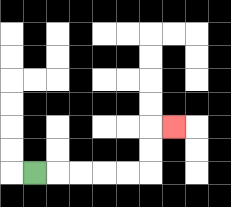{'start': '[1, 7]', 'end': '[7, 5]', 'path_directions': 'R,R,R,R,R,U,U,R', 'path_coordinates': '[[1, 7], [2, 7], [3, 7], [4, 7], [5, 7], [6, 7], [6, 6], [6, 5], [7, 5]]'}